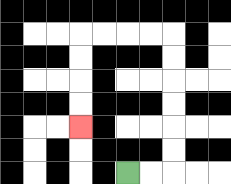{'start': '[5, 7]', 'end': '[3, 5]', 'path_directions': 'R,R,U,U,U,U,U,U,L,L,L,L,D,D,D,D', 'path_coordinates': '[[5, 7], [6, 7], [7, 7], [7, 6], [7, 5], [7, 4], [7, 3], [7, 2], [7, 1], [6, 1], [5, 1], [4, 1], [3, 1], [3, 2], [3, 3], [3, 4], [3, 5]]'}